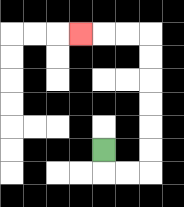{'start': '[4, 6]', 'end': '[3, 1]', 'path_directions': 'D,R,R,U,U,U,U,U,U,L,L,L', 'path_coordinates': '[[4, 6], [4, 7], [5, 7], [6, 7], [6, 6], [6, 5], [6, 4], [6, 3], [6, 2], [6, 1], [5, 1], [4, 1], [3, 1]]'}